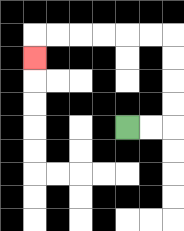{'start': '[5, 5]', 'end': '[1, 2]', 'path_directions': 'R,R,U,U,U,U,L,L,L,L,L,L,D', 'path_coordinates': '[[5, 5], [6, 5], [7, 5], [7, 4], [7, 3], [7, 2], [7, 1], [6, 1], [5, 1], [4, 1], [3, 1], [2, 1], [1, 1], [1, 2]]'}